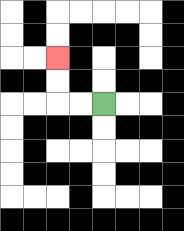{'start': '[4, 4]', 'end': '[2, 2]', 'path_directions': 'L,L,U,U', 'path_coordinates': '[[4, 4], [3, 4], [2, 4], [2, 3], [2, 2]]'}